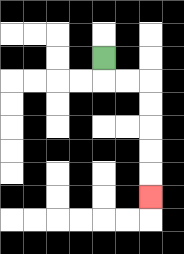{'start': '[4, 2]', 'end': '[6, 8]', 'path_directions': 'D,R,R,D,D,D,D,D', 'path_coordinates': '[[4, 2], [4, 3], [5, 3], [6, 3], [6, 4], [6, 5], [6, 6], [6, 7], [6, 8]]'}